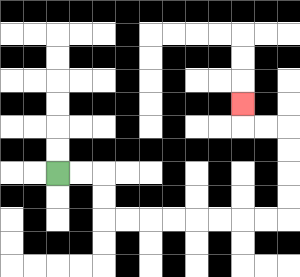{'start': '[2, 7]', 'end': '[10, 4]', 'path_directions': 'R,R,D,D,R,R,R,R,R,R,R,R,U,U,U,U,L,L,U', 'path_coordinates': '[[2, 7], [3, 7], [4, 7], [4, 8], [4, 9], [5, 9], [6, 9], [7, 9], [8, 9], [9, 9], [10, 9], [11, 9], [12, 9], [12, 8], [12, 7], [12, 6], [12, 5], [11, 5], [10, 5], [10, 4]]'}